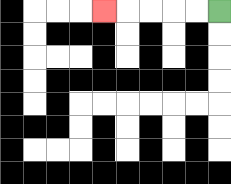{'start': '[9, 0]', 'end': '[4, 0]', 'path_directions': 'L,L,L,L,L', 'path_coordinates': '[[9, 0], [8, 0], [7, 0], [6, 0], [5, 0], [4, 0]]'}